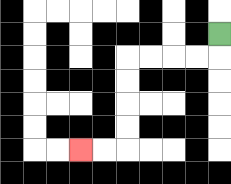{'start': '[9, 1]', 'end': '[3, 6]', 'path_directions': 'D,L,L,L,L,D,D,D,D,L,L', 'path_coordinates': '[[9, 1], [9, 2], [8, 2], [7, 2], [6, 2], [5, 2], [5, 3], [5, 4], [5, 5], [5, 6], [4, 6], [3, 6]]'}